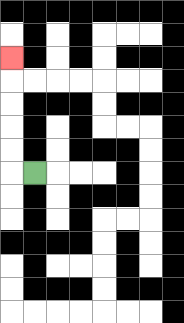{'start': '[1, 7]', 'end': '[0, 2]', 'path_directions': 'L,U,U,U,U,U', 'path_coordinates': '[[1, 7], [0, 7], [0, 6], [0, 5], [0, 4], [0, 3], [0, 2]]'}